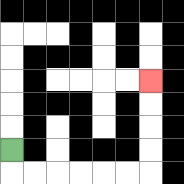{'start': '[0, 6]', 'end': '[6, 3]', 'path_directions': 'D,R,R,R,R,R,R,U,U,U,U', 'path_coordinates': '[[0, 6], [0, 7], [1, 7], [2, 7], [3, 7], [4, 7], [5, 7], [6, 7], [6, 6], [6, 5], [6, 4], [6, 3]]'}